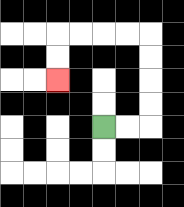{'start': '[4, 5]', 'end': '[2, 3]', 'path_directions': 'R,R,U,U,U,U,L,L,L,L,D,D', 'path_coordinates': '[[4, 5], [5, 5], [6, 5], [6, 4], [6, 3], [6, 2], [6, 1], [5, 1], [4, 1], [3, 1], [2, 1], [2, 2], [2, 3]]'}